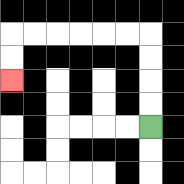{'start': '[6, 5]', 'end': '[0, 3]', 'path_directions': 'U,U,U,U,L,L,L,L,L,L,D,D', 'path_coordinates': '[[6, 5], [6, 4], [6, 3], [6, 2], [6, 1], [5, 1], [4, 1], [3, 1], [2, 1], [1, 1], [0, 1], [0, 2], [0, 3]]'}